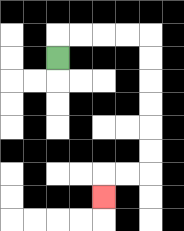{'start': '[2, 2]', 'end': '[4, 8]', 'path_directions': 'U,R,R,R,R,D,D,D,D,D,D,L,L,D', 'path_coordinates': '[[2, 2], [2, 1], [3, 1], [4, 1], [5, 1], [6, 1], [6, 2], [6, 3], [6, 4], [6, 5], [6, 6], [6, 7], [5, 7], [4, 7], [4, 8]]'}